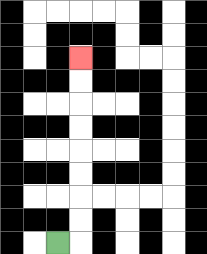{'start': '[2, 10]', 'end': '[3, 2]', 'path_directions': 'R,U,U,U,U,U,U,U,U', 'path_coordinates': '[[2, 10], [3, 10], [3, 9], [3, 8], [3, 7], [3, 6], [3, 5], [3, 4], [3, 3], [3, 2]]'}